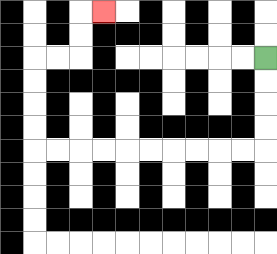{'start': '[11, 2]', 'end': '[4, 0]', 'path_directions': 'D,D,D,D,L,L,L,L,L,L,L,L,L,L,U,U,U,U,R,R,U,U,R', 'path_coordinates': '[[11, 2], [11, 3], [11, 4], [11, 5], [11, 6], [10, 6], [9, 6], [8, 6], [7, 6], [6, 6], [5, 6], [4, 6], [3, 6], [2, 6], [1, 6], [1, 5], [1, 4], [1, 3], [1, 2], [2, 2], [3, 2], [3, 1], [3, 0], [4, 0]]'}